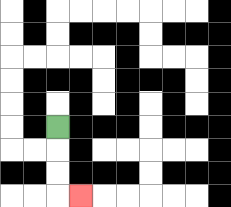{'start': '[2, 5]', 'end': '[3, 8]', 'path_directions': 'D,D,D,R', 'path_coordinates': '[[2, 5], [2, 6], [2, 7], [2, 8], [3, 8]]'}